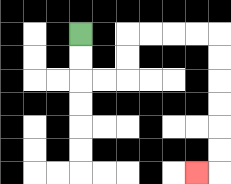{'start': '[3, 1]', 'end': '[8, 7]', 'path_directions': 'D,D,R,R,U,U,R,R,R,R,D,D,D,D,D,D,L', 'path_coordinates': '[[3, 1], [3, 2], [3, 3], [4, 3], [5, 3], [5, 2], [5, 1], [6, 1], [7, 1], [8, 1], [9, 1], [9, 2], [9, 3], [9, 4], [9, 5], [9, 6], [9, 7], [8, 7]]'}